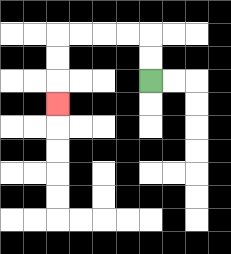{'start': '[6, 3]', 'end': '[2, 4]', 'path_directions': 'U,U,L,L,L,L,D,D,D', 'path_coordinates': '[[6, 3], [6, 2], [6, 1], [5, 1], [4, 1], [3, 1], [2, 1], [2, 2], [2, 3], [2, 4]]'}